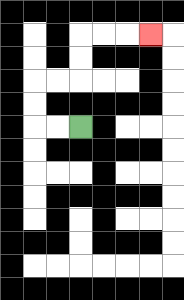{'start': '[3, 5]', 'end': '[6, 1]', 'path_directions': 'L,L,U,U,R,R,U,U,R,R,R', 'path_coordinates': '[[3, 5], [2, 5], [1, 5], [1, 4], [1, 3], [2, 3], [3, 3], [3, 2], [3, 1], [4, 1], [5, 1], [6, 1]]'}